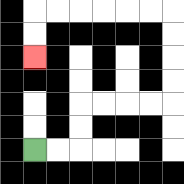{'start': '[1, 6]', 'end': '[1, 2]', 'path_directions': 'R,R,U,U,R,R,R,R,U,U,U,U,L,L,L,L,L,L,D,D', 'path_coordinates': '[[1, 6], [2, 6], [3, 6], [3, 5], [3, 4], [4, 4], [5, 4], [6, 4], [7, 4], [7, 3], [7, 2], [7, 1], [7, 0], [6, 0], [5, 0], [4, 0], [3, 0], [2, 0], [1, 0], [1, 1], [1, 2]]'}